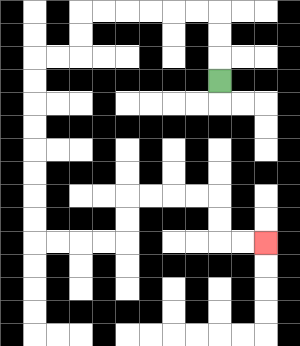{'start': '[9, 3]', 'end': '[11, 10]', 'path_directions': 'U,U,U,L,L,L,L,L,L,D,D,L,L,D,D,D,D,D,D,D,D,R,R,R,R,U,U,R,R,R,R,D,D,R,R', 'path_coordinates': '[[9, 3], [9, 2], [9, 1], [9, 0], [8, 0], [7, 0], [6, 0], [5, 0], [4, 0], [3, 0], [3, 1], [3, 2], [2, 2], [1, 2], [1, 3], [1, 4], [1, 5], [1, 6], [1, 7], [1, 8], [1, 9], [1, 10], [2, 10], [3, 10], [4, 10], [5, 10], [5, 9], [5, 8], [6, 8], [7, 8], [8, 8], [9, 8], [9, 9], [9, 10], [10, 10], [11, 10]]'}